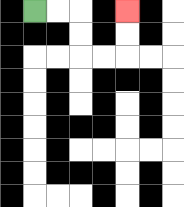{'start': '[1, 0]', 'end': '[5, 0]', 'path_directions': 'R,R,D,D,R,R,U,U', 'path_coordinates': '[[1, 0], [2, 0], [3, 0], [3, 1], [3, 2], [4, 2], [5, 2], [5, 1], [5, 0]]'}